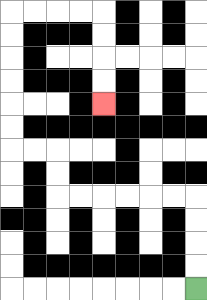{'start': '[8, 12]', 'end': '[4, 4]', 'path_directions': 'U,U,U,U,L,L,L,L,L,L,U,U,L,L,U,U,U,U,U,U,R,R,R,R,D,D,D,D', 'path_coordinates': '[[8, 12], [8, 11], [8, 10], [8, 9], [8, 8], [7, 8], [6, 8], [5, 8], [4, 8], [3, 8], [2, 8], [2, 7], [2, 6], [1, 6], [0, 6], [0, 5], [0, 4], [0, 3], [0, 2], [0, 1], [0, 0], [1, 0], [2, 0], [3, 0], [4, 0], [4, 1], [4, 2], [4, 3], [4, 4]]'}